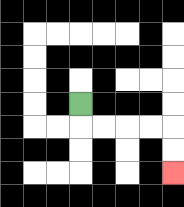{'start': '[3, 4]', 'end': '[7, 7]', 'path_directions': 'D,R,R,R,R,D,D', 'path_coordinates': '[[3, 4], [3, 5], [4, 5], [5, 5], [6, 5], [7, 5], [7, 6], [7, 7]]'}